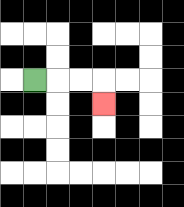{'start': '[1, 3]', 'end': '[4, 4]', 'path_directions': 'R,R,R,D', 'path_coordinates': '[[1, 3], [2, 3], [3, 3], [4, 3], [4, 4]]'}